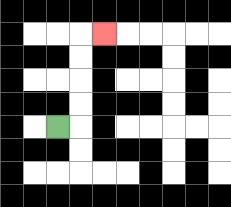{'start': '[2, 5]', 'end': '[4, 1]', 'path_directions': 'R,U,U,U,U,R', 'path_coordinates': '[[2, 5], [3, 5], [3, 4], [3, 3], [3, 2], [3, 1], [4, 1]]'}